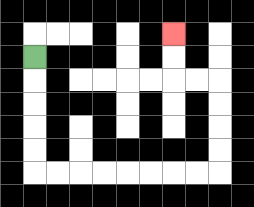{'start': '[1, 2]', 'end': '[7, 1]', 'path_directions': 'D,D,D,D,D,R,R,R,R,R,R,R,R,U,U,U,U,L,L,U,U', 'path_coordinates': '[[1, 2], [1, 3], [1, 4], [1, 5], [1, 6], [1, 7], [2, 7], [3, 7], [4, 7], [5, 7], [6, 7], [7, 7], [8, 7], [9, 7], [9, 6], [9, 5], [9, 4], [9, 3], [8, 3], [7, 3], [7, 2], [7, 1]]'}